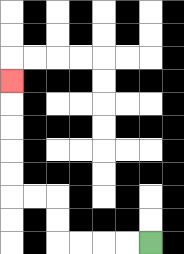{'start': '[6, 10]', 'end': '[0, 3]', 'path_directions': 'L,L,L,L,U,U,L,L,U,U,U,U,U', 'path_coordinates': '[[6, 10], [5, 10], [4, 10], [3, 10], [2, 10], [2, 9], [2, 8], [1, 8], [0, 8], [0, 7], [0, 6], [0, 5], [0, 4], [0, 3]]'}